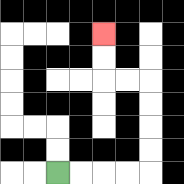{'start': '[2, 7]', 'end': '[4, 1]', 'path_directions': 'R,R,R,R,U,U,U,U,L,L,U,U', 'path_coordinates': '[[2, 7], [3, 7], [4, 7], [5, 7], [6, 7], [6, 6], [6, 5], [6, 4], [6, 3], [5, 3], [4, 3], [4, 2], [4, 1]]'}